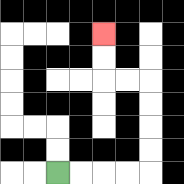{'start': '[2, 7]', 'end': '[4, 1]', 'path_directions': 'R,R,R,R,U,U,U,U,L,L,U,U', 'path_coordinates': '[[2, 7], [3, 7], [4, 7], [5, 7], [6, 7], [6, 6], [6, 5], [6, 4], [6, 3], [5, 3], [4, 3], [4, 2], [4, 1]]'}